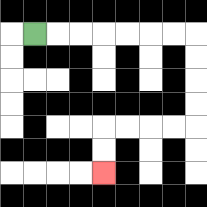{'start': '[1, 1]', 'end': '[4, 7]', 'path_directions': 'R,R,R,R,R,R,R,D,D,D,D,L,L,L,L,D,D', 'path_coordinates': '[[1, 1], [2, 1], [3, 1], [4, 1], [5, 1], [6, 1], [7, 1], [8, 1], [8, 2], [8, 3], [8, 4], [8, 5], [7, 5], [6, 5], [5, 5], [4, 5], [4, 6], [4, 7]]'}